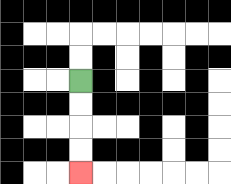{'start': '[3, 3]', 'end': '[3, 7]', 'path_directions': 'D,D,D,D', 'path_coordinates': '[[3, 3], [3, 4], [3, 5], [3, 6], [3, 7]]'}